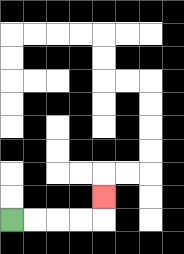{'start': '[0, 9]', 'end': '[4, 8]', 'path_directions': 'R,R,R,R,U', 'path_coordinates': '[[0, 9], [1, 9], [2, 9], [3, 9], [4, 9], [4, 8]]'}